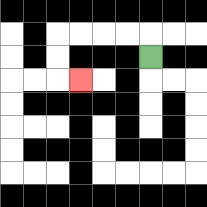{'start': '[6, 2]', 'end': '[3, 3]', 'path_directions': 'U,L,L,L,L,D,D,R', 'path_coordinates': '[[6, 2], [6, 1], [5, 1], [4, 1], [3, 1], [2, 1], [2, 2], [2, 3], [3, 3]]'}